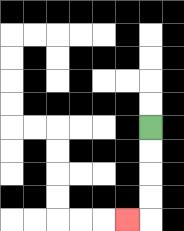{'start': '[6, 5]', 'end': '[5, 9]', 'path_directions': 'D,D,D,D,L', 'path_coordinates': '[[6, 5], [6, 6], [6, 7], [6, 8], [6, 9], [5, 9]]'}